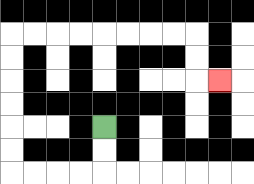{'start': '[4, 5]', 'end': '[9, 3]', 'path_directions': 'D,D,L,L,L,L,U,U,U,U,U,U,R,R,R,R,R,R,R,R,D,D,R', 'path_coordinates': '[[4, 5], [4, 6], [4, 7], [3, 7], [2, 7], [1, 7], [0, 7], [0, 6], [0, 5], [0, 4], [0, 3], [0, 2], [0, 1], [1, 1], [2, 1], [3, 1], [4, 1], [5, 1], [6, 1], [7, 1], [8, 1], [8, 2], [8, 3], [9, 3]]'}